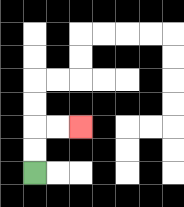{'start': '[1, 7]', 'end': '[3, 5]', 'path_directions': 'U,U,R,R', 'path_coordinates': '[[1, 7], [1, 6], [1, 5], [2, 5], [3, 5]]'}